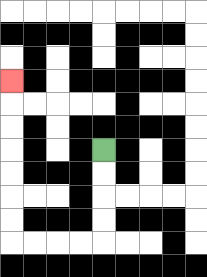{'start': '[4, 6]', 'end': '[0, 3]', 'path_directions': 'D,D,D,D,L,L,L,L,U,U,U,U,U,U,U', 'path_coordinates': '[[4, 6], [4, 7], [4, 8], [4, 9], [4, 10], [3, 10], [2, 10], [1, 10], [0, 10], [0, 9], [0, 8], [0, 7], [0, 6], [0, 5], [0, 4], [0, 3]]'}